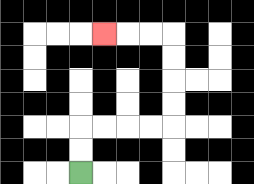{'start': '[3, 7]', 'end': '[4, 1]', 'path_directions': 'U,U,R,R,R,R,U,U,U,U,L,L,L', 'path_coordinates': '[[3, 7], [3, 6], [3, 5], [4, 5], [5, 5], [6, 5], [7, 5], [7, 4], [7, 3], [7, 2], [7, 1], [6, 1], [5, 1], [4, 1]]'}